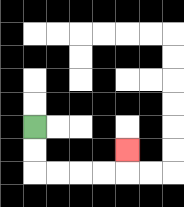{'start': '[1, 5]', 'end': '[5, 6]', 'path_directions': 'D,D,R,R,R,R,U', 'path_coordinates': '[[1, 5], [1, 6], [1, 7], [2, 7], [3, 7], [4, 7], [5, 7], [5, 6]]'}